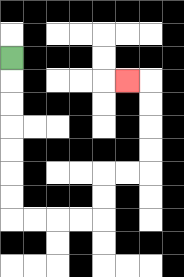{'start': '[0, 2]', 'end': '[5, 3]', 'path_directions': 'D,D,D,D,D,D,D,R,R,R,R,U,U,R,R,U,U,U,U,L', 'path_coordinates': '[[0, 2], [0, 3], [0, 4], [0, 5], [0, 6], [0, 7], [0, 8], [0, 9], [1, 9], [2, 9], [3, 9], [4, 9], [4, 8], [4, 7], [5, 7], [6, 7], [6, 6], [6, 5], [6, 4], [6, 3], [5, 3]]'}